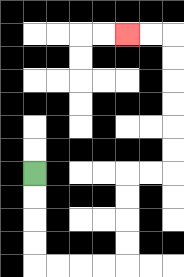{'start': '[1, 7]', 'end': '[5, 1]', 'path_directions': 'D,D,D,D,R,R,R,R,U,U,U,U,R,R,U,U,U,U,U,U,L,L', 'path_coordinates': '[[1, 7], [1, 8], [1, 9], [1, 10], [1, 11], [2, 11], [3, 11], [4, 11], [5, 11], [5, 10], [5, 9], [5, 8], [5, 7], [6, 7], [7, 7], [7, 6], [7, 5], [7, 4], [7, 3], [7, 2], [7, 1], [6, 1], [5, 1]]'}